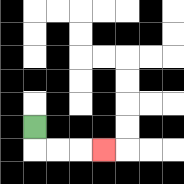{'start': '[1, 5]', 'end': '[4, 6]', 'path_directions': 'D,R,R,R', 'path_coordinates': '[[1, 5], [1, 6], [2, 6], [3, 6], [4, 6]]'}